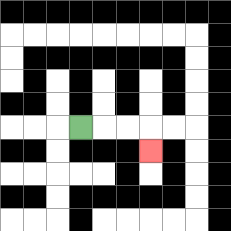{'start': '[3, 5]', 'end': '[6, 6]', 'path_directions': 'R,R,R,D', 'path_coordinates': '[[3, 5], [4, 5], [5, 5], [6, 5], [6, 6]]'}